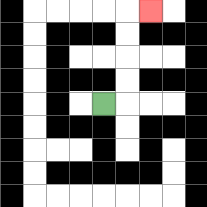{'start': '[4, 4]', 'end': '[6, 0]', 'path_directions': 'R,U,U,U,U,R', 'path_coordinates': '[[4, 4], [5, 4], [5, 3], [5, 2], [5, 1], [5, 0], [6, 0]]'}